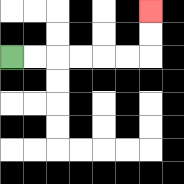{'start': '[0, 2]', 'end': '[6, 0]', 'path_directions': 'R,R,R,R,R,R,U,U', 'path_coordinates': '[[0, 2], [1, 2], [2, 2], [3, 2], [4, 2], [5, 2], [6, 2], [6, 1], [6, 0]]'}